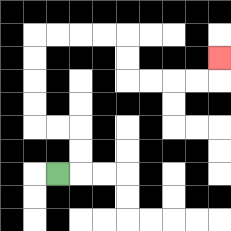{'start': '[2, 7]', 'end': '[9, 2]', 'path_directions': 'R,U,U,L,L,U,U,U,U,R,R,R,R,D,D,R,R,R,R,U', 'path_coordinates': '[[2, 7], [3, 7], [3, 6], [3, 5], [2, 5], [1, 5], [1, 4], [1, 3], [1, 2], [1, 1], [2, 1], [3, 1], [4, 1], [5, 1], [5, 2], [5, 3], [6, 3], [7, 3], [8, 3], [9, 3], [9, 2]]'}